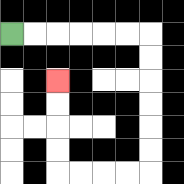{'start': '[0, 1]', 'end': '[2, 3]', 'path_directions': 'R,R,R,R,R,R,D,D,D,D,D,D,L,L,L,L,U,U,U,U', 'path_coordinates': '[[0, 1], [1, 1], [2, 1], [3, 1], [4, 1], [5, 1], [6, 1], [6, 2], [6, 3], [6, 4], [6, 5], [6, 6], [6, 7], [5, 7], [4, 7], [3, 7], [2, 7], [2, 6], [2, 5], [2, 4], [2, 3]]'}